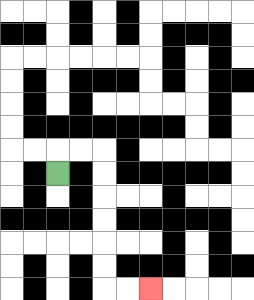{'start': '[2, 7]', 'end': '[6, 12]', 'path_directions': 'U,R,R,D,D,D,D,D,D,R,R', 'path_coordinates': '[[2, 7], [2, 6], [3, 6], [4, 6], [4, 7], [4, 8], [4, 9], [4, 10], [4, 11], [4, 12], [5, 12], [6, 12]]'}